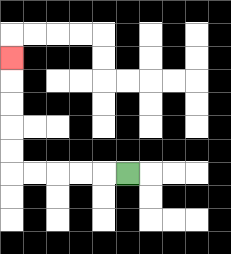{'start': '[5, 7]', 'end': '[0, 2]', 'path_directions': 'L,L,L,L,L,U,U,U,U,U', 'path_coordinates': '[[5, 7], [4, 7], [3, 7], [2, 7], [1, 7], [0, 7], [0, 6], [0, 5], [0, 4], [0, 3], [0, 2]]'}